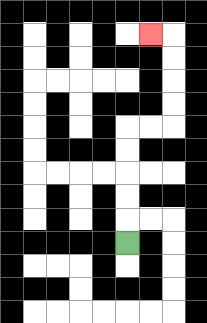{'start': '[5, 10]', 'end': '[6, 1]', 'path_directions': 'U,U,U,U,U,R,R,U,U,U,U,L', 'path_coordinates': '[[5, 10], [5, 9], [5, 8], [5, 7], [5, 6], [5, 5], [6, 5], [7, 5], [7, 4], [7, 3], [7, 2], [7, 1], [6, 1]]'}